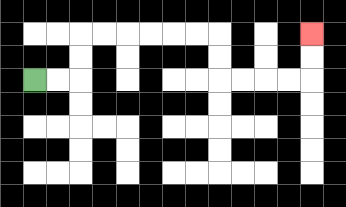{'start': '[1, 3]', 'end': '[13, 1]', 'path_directions': 'R,R,U,U,R,R,R,R,R,R,D,D,R,R,R,R,U,U', 'path_coordinates': '[[1, 3], [2, 3], [3, 3], [3, 2], [3, 1], [4, 1], [5, 1], [6, 1], [7, 1], [8, 1], [9, 1], [9, 2], [9, 3], [10, 3], [11, 3], [12, 3], [13, 3], [13, 2], [13, 1]]'}